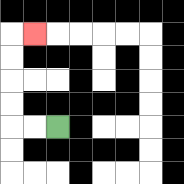{'start': '[2, 5]', 'end': '[1, 1]', 'path_directions': 'L,L,U,U,U,U,R', 'path_coordinates': '[[2, 5], [1, 5], [0, 5], [0, 4], [0, 3], [0, 2], [0, 1], [1, 1]]'}